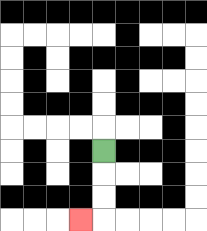{'start': '[4, 6]', 'end': '[3, 9]', 'path_directions': 'D,D,D,L', 'path_coordinates': '[[4, 6], [4, 7], [4, 8], [4, 9], [3, 9]]'}